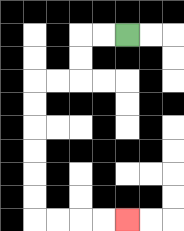{'start': '[5, 1]', 'end': '[5, 9]', 'path_directions': 'L,L,D,D,L,L,D,D,D,D,D,D,R,R,R,R', 'path_coordinates': '[[5, 1], [4, 1], [3, 1], [3, 2], [3, 3], [2, 3], [1, 3], [1, 4], [1, 5], [1, 6], [1, 7], [1, 8], [1, 9], [2, 9], [3, 9], [4, 9], [5, 9]]'}